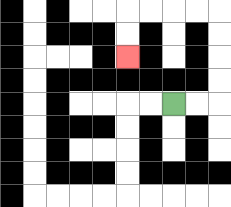{'start': '[7, 4]', 'end': '[5, 2]', 'path_directions': 'R,R,U,U,U,U,L,L,L,L,D,D', 'path_coordinates': '[[7, 4], [8, 4], [9, 4], [9, 3], [9, 2], [9, 1], [9, 0], [8, 0], [7, 0], [6, 0], [5, 0], [5, 1], [5, 2]]'}